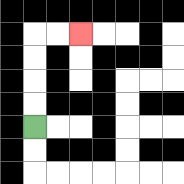{'start': '[1, 5]', 'end': '[3, 1]', 'path_directions': 'U,U,U,U,R,R', 'path_coordinates': '[[1, 5], [1, 4], [1, 3], [1, 2], [1, 1], [2, 1], [3, 1]]'}